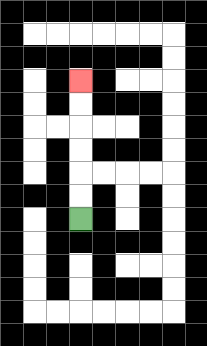{'start': '[3, 9]', 'end': '[3, 3]', 'path_directions': 'U,U,U,U,U,U', 'path_coordinates': '[[3, 9], [3, 8], [3, 7], [3, 6], [3, 5], [3, 4], [3, 3]]'}